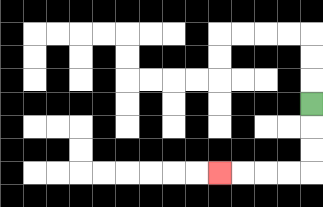{'start': '[13, 4]', 'end': '[9, 7]', 'path_directions': 'D,D,D,L,L,L,L', 'path_coordinates': '[[13, 4], [13, 5], [13, 6], [13, 7], [12, 7], [11, 7], [10, 7], [9, 7]]'}